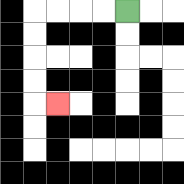{'start': '[5, 0]', 'end': '[2, 4]', 'path_directions': 'L,L,L,L,D,D,D,D,R', 'path_coordinates': '[[5, 0], [4, 0], [3, 0], [2, 0], [1, 0], [1, 1], [1, 2], [1, 3], [1, 4], [2, 4]]'}